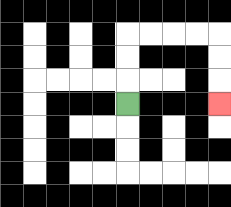{'start': '[5, 4]', 'end': '[9, 4]', 'path_directions': 'U,U,U,R,R,R,R,D,D,D', 'path_coordinates': '[[5, 4], [5, 3], [5, 2], [5, 1], [6, 1], [7, 1], [8, 1], [9, 1], [9, 2], [9, 3], [9, 4]]'}